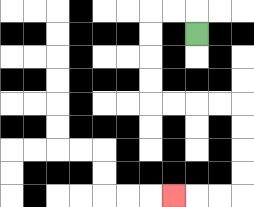{'start': '[8, 1]', 'end': '[7, 8]', 'path_directions': 'U,L,L,D,D,D,D,R,R,R,R,D,D,D,D,L,L,L', 'path_coordinates': '[[8, 1], [8, 0], [7, 0], [6, 0], [6, 1], [6, 2], [6, 3], [6, 4], [7, 4], [8, 4], [9, 4], [10, 4], [10, 5], [10, 6], [10, 7], [10, 8], [9, 8], [8, 8], [7, 8]]'}